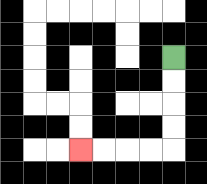{'start': '[7, 2]', 'end': '[3, 6]', 'path_directions': 'D,D,D,D,L,L,L,L', 'path_coordinates': '[[7, 2], [7, 3], [7, 4], [7, 5], [7, 6], [6, 6], [5, 6], [4, 6], [3, 6]]'}